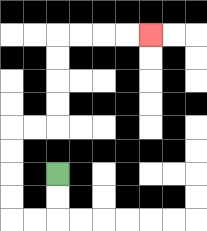{'start': '[2, 7]', 'end': '[6, 1]', 'path_directions': 'D,D,L,L,U,U,U,U,R,R,U,U,U,U,R,R,R,R', 'path_coordinates': '[[2, 7], [2, 8], [2, 9], [1, 9], [0, 9], [0, 8], [0, 7], [0, 6], [0, 5], [1, 5], [2, 5], [2, 4], [2, 3], [2, 2], [2, 1], [3, 1], [4, 1], [5, 1], [6, 1]]'}